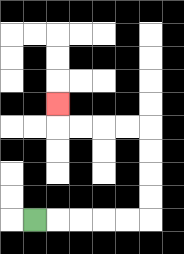{'start': '[1, 9]', 'end': '[2, 4]', 'path_directions': 'R,R,R,R,R,U,U,U,U,L,L,L,L,U', 'path_coordinates': '[[1, 9], [2, 9], [3, 9], [4, 9], [5, 9], [6, 9], [6, 8], [6, 7], [6, 6], [6, 5], [5, 5], [4, 5], [3, 5], [2, 5], [2, 4]]'}